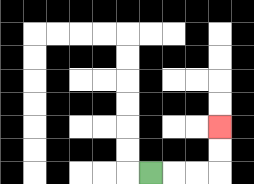{'start': '[6, 7]', 'end': '[9, 5]', 'path_directions': 'R,R,R,U,U', 'path_coordinates': '[[6, 7], [7, 7], [8, 7], [9, 7], [9, 6], [9, 5]]'}